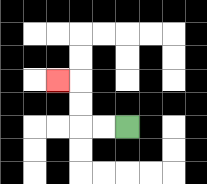{'start': '[5, 5]', 'end': '[2, 3]', 'path_directions': 'L,L,U,U,L', 'path_coordinates': '[[5, 5], [4, 5], [3, 5], [3, 4], [3, 3], [2, 3]]'}